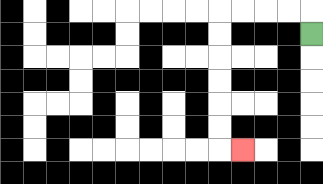{'start': '[13, 1]', 'end': '[10, 6]', 'path_directions': 'U,L,L,L,L,D,D,D,D,D,D,R', 'path_coordinates': '[[13, 1], [13, 0], [12, 0], [11, 0], [10, 0], [9, 0], [9, 1], [9, 2], [9, 3], [9, 4], [9, 5], [9, 6], [10, 6]]'}